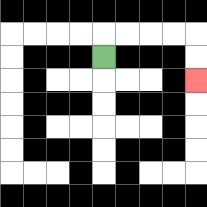{'start': '[4, 2]', 'end': '[8, 3]', 'path_directions': 'U,R,R,R,R,D,D', 'path_coordinates': '[[4, 2], [4, 1], [5, 1], [6, 1], [7, 1], [8, 1], [8, 2], [8, 3]]'}